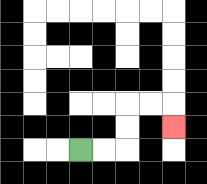{'start': '[3, 6]', 'end': '[7, 5]', 'path_directions': 'R,R,U,U,R,R,D', 'path_coordinates': '[[3, 6], [4, 6], [5, 6], [5, 5], [5, 4], [6, 4], [7, 4], [7, 5]]'}